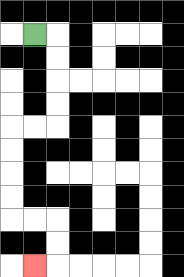{'start': '[1, 1]', 'end': '[1, 11]', 'path_directions': 'R,D,D,D,D,L,L,D,D,D,D,R,R,D,D,L', 'path_coordinates': '[[1, 1], [2, 1], [2, 2], [2, 3], [2, 4], [2, 5], [1, 5], [0, 5], [0, 6], [0, 7], [0, 8], [0, 9], [1, 9], [2, 9], [2, 10], [2, 11], [1, 11]]'}